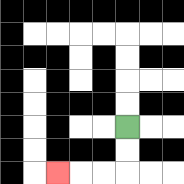{'start': '[5, 5]', 'end': '[2, 7]', 'path_directions': 'D,D,L,L,L', 'path_coordinates': '[[5, 5], [5, 6], [5, 7], [4, 7], [3, 7], [2, 7]]'}